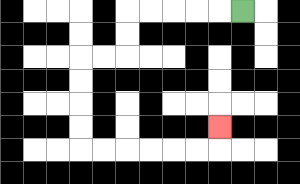{'start': '[10, 0]', 'end': '[9, 5]', 'path_directions': 'L,L,L,L,L,D,D,L,L,D,D,D,D,R,R,R,R,R,R,U', 'path_coordinates': '[[10, 0], [9, 0], [8, 0], [7, 0], [6, 0], [5, 0], [5, 1], [5, 2], [4, 2], [3, 2], [3, 3], [3, 4], [3, 5], [3, 6], [4, 6], [5, 6], [6, 6], [7, 6], [8, 6], [9, 6], [9, 5]]'}